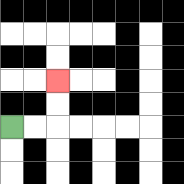{'start': '[0, 5]', 'end': '[2, 3]', 'path_directions': 'R,R,U,U', 'path_coordinates': '[[0, 5], [1, 5], [2, 5], [2, 4], [2, 3]]'}